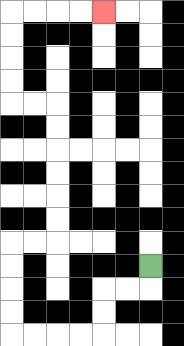{'start': '[6, 11]', 'end': '[4, 0]', 'path_directions': 'D,L,L,D,D,L,L,L,L,U,U,U,U,R,R,U,U,U,U,U,U,L,L,U,U,U,U,R,R,R,R', 'path_coordinates': '[[6, 11], [6, 12], [5, 12], [4, 12], [4, 13], [4, 14], [3, 14], [2, 14], [1, 14], [0, 14], [0, 13], [0, 12], [0, 11], [0, 10], [1, 10], [2, 10], [2, 9], [2, 8], [2, 7], [2, 6], [2, 5], [2, 4], [1, 4], [0, 4], [0, 3], [0, 2], [0, 1], [0, 0], [1, 0], [2, 0], [3, 0], [4, 0]]'}